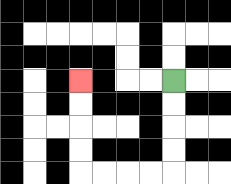{'start': '[7, 3]', 'end': '[3, 3]', 'path_directions': 'D,D,D,D,L,L,L,L,U,U,U,U', 'path_coordinates': '[[7, 3], [7, 4], [7, 5], [7, 6], [7, 7], [6, 7], [5, 7], [4, 7], [3, 7], [3, 6], [3, 5], [3, 4], [3, 3]]'}